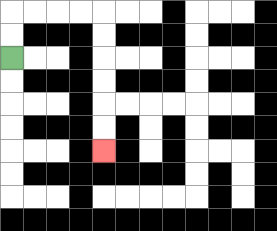{'start': '[0, 2]', 'end': '[4, 6]', 'path_directions': 'U,U,R,R,R,R,D,D,D,D,D,D', 'path_coordinates': '[[0, 2], [0, 1], [0, 0], [1, 0], [2, 0], [3, 0], [4, 0], [4, 1], [4, 2], [4, 3], [4, 4], [4, 5], [4, 6]]'}